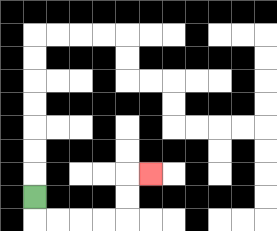{'start': '[1, 8]', 'end': '[6, 7]', 'path_directions': 'D,R,R,R,R,U,U,R', 'path_coordinates': '[[1, 8], [1, 9], [2, 9], [3, 9], [4, 9], [5, 9], [5, 8], [5, 7], [6, 7]]'}